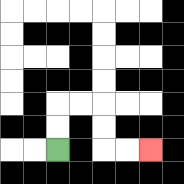{'start': '[2, 6]', 'end': '[6, 6]', 'path_directions': 'U,U,R,R,D,D,R,R', 'path_coordinates': '[[2, 6], [2, 5], [2, 4], [3, 4], [4, 4], [4, 5], [4, 6], [5, 6], [6, 6]]'}